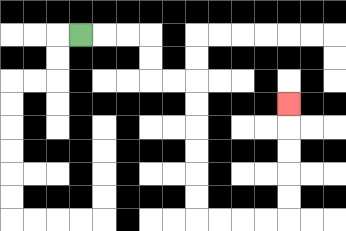{'start': '[3, 1]', 'end': '[12, 4]', 'path_directions': 'R,R,R,D,D,R,R,D,D,D,D,D,D,R,R,R,R,U,U,U,U,U', 'path_coordinates': '[[3, 1], [4, 1], [5, 1], [6, 1], [6, 2], [6, 3], [7, 3], [8, 3], [8, 4], [8, 5], [8, 6], [8, 7], [8, 8], [8, 9], [9, 9], [10, 9], [11, 9], [12, 9], [12, 8], [12, 7], [12, 6], [12, 5], [12, 4]]'}